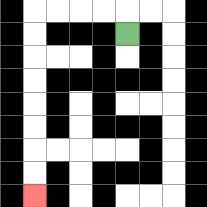{'start': '[5, 1]', 'end': '[1, 8]', 'path_directions': 'U,L,L,L,L,D,D,D,D,D,D,D,D', 'path_coordinates': '[[5, 1], [5, 0], [4, 0], [3, 0], [2, 0], [1, 0], [1, 1], [1, 2], [1, 3], [1, 4], [1, 5], [1, 6], [1, 7], [1, 8]]'}